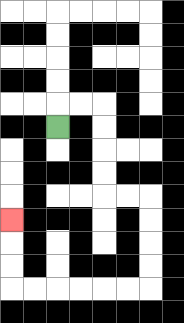{'start': '[2, 5]', 'end': '[0, 9]', 'path_directions': 'U,R,R,D,D,D,D,R,R,D,D,D,D,L,L,L,L,L,L,U,U,U', 'path_coordinates': '[[2, 5], [2, 4], [3, 4], [4, 4], [4, 5], [4, 6], [4, 7], [4, 8], [5, 8], [6, 8], [6, 9], [6, 10], [6, 11], [6, 12], [5, 12], [4, 12], [3, 12], [2, 12], [1, 12], [0, 12], [0, 11], [0, 10], [0, 9]]'}